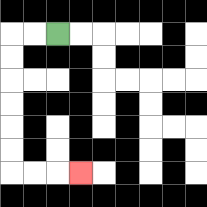{'start': '[2, 1]', 'end': '[3, 7]', 'path_directions': 'L,L,D,D,D,D,D,D,R,R,R', 'path_coordinates': '[[2, 1], [1, 1], [0, 1], [0, 2], [0, 3], [0, 4], [0, 5], [0, 6], [0, 7], [1, 7], [2, 7], [3, 7]]'}